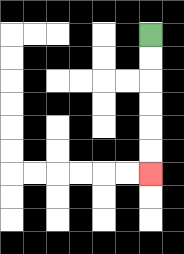{'start': '[6, 1]', 'end': '[6, 7]', 'path_directions': 'D,D,D,D,D,D', 'path_coordinates': '[[6, 1], [6, 2], [6, 3], [6, 4], [6, 5], [6, 6], [6, 7]]'}